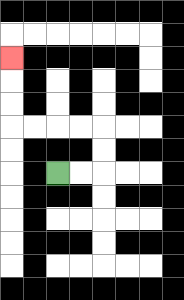{'start': '[2, 7]', 'end': '[0, 2]', 'path_directions': 'R,R,U,U,L,L,L,L,U,U,U', 'path_coordinates': '[[2, 7], [3, 7], [4, 7], [4, 6], [4, 5], [3, 5], [2, 5], [1, 5], [0, 5], [0, 4], [0, 3], [0, 2]]'}